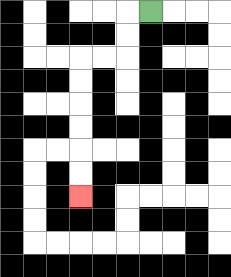{'start': '[6, 0]', 'end': '[3, 8]', 'path_directions': 'L,D,D,L,L,D,D,D,D,D,D', 'path_coordinates': '[[6, 0], [5, 0], [5, 1], [5, 2], [4, 2], [3, 2], [3, 3], [3, 4], [3, 5], [3, 6], [3, 7], [3, 8]]'}